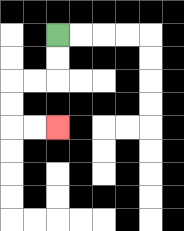{'start': '[2, 1]', 'end': '[2, 5]', 'path_directions': 'D,D,L,L,D,D,R,R', 'path_coordinates': '[[2, 1], [2, 2], [2, 3], [1, 3], [0, 3], [0, 4], [0, 5], [1, 5], [2, 5]]'}